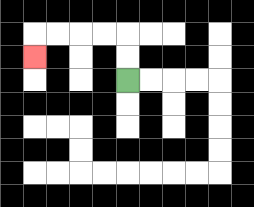{'start': '[5, 3]', 'end': '[1, 2]', 'path_directions': 'U,U,L,L,L,L,D', 'path_coordinates': '[[5, 3], [5, 2], [5, 1], [4, 1], [3, 1], [2, 1], [1, 1], [1, 2]]'}